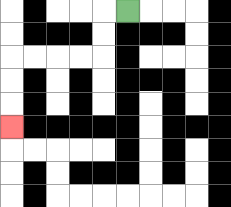{'start': '[5, 0]', 'end': '[0, 5]', 'path_directions': 'L,D,D,L,L,L,L,D,D,D', 'path_coordinates': '[[5, 0], [4, 0], [4, 1], [4, 2], [3, 2], [2, 2], [1, 2], [0, 2], [0, 3], [0, 4], [0, 5]]'}